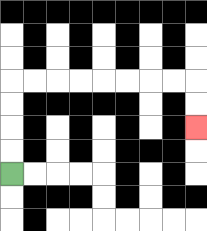{'start': '[0, 7]', 'end': '[8, 5]', 'path_directions': 'U,U,U,U,R,R,R,R,R,R,R,R,D,D', 'path_coordinates': '[[0, 7], [0, 6], [0, 5], [0, 4], [0, 3], [1, 3], [2, 3], [3, 3], [4, 3], [5, 3], [6, 3], [7, 3], [8, 3], [8, 4], [8, 5]]'}